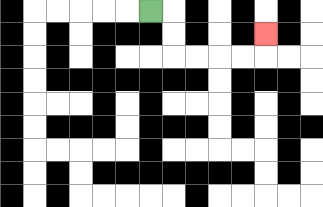{'start': '[6, 0]', 'end': '[11, 1]', 'path_directions': 'R,D,D,R,R,R,R,U', 'path_coordinates': '[[6, 0], [7, 0], [7, 1], [7, 2], [8, 2], [9, 2], [10, 2], [11, 2], [11, 1]]'}